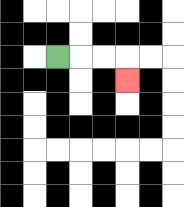{'start': '[2, 2]', 'end': '[5, 3]', 'path_directions': 'R,R,R,D', 'path_coordinates': '[[2, 2], [3, 2], [4, 2], [5, 2], [5, 3]]'}